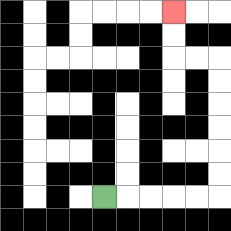{'start': '[4, 8]', 'end': '[7, 0]', 'path_directions': 'R,R,R,R,R,U,U,U,U,U,U,L,L,U,U', 'path_coordinates': '[[4, 8], [5, 8], [6, 8], [7, 8], [8, 8], [9, 8], [9, 7], [9, 6], [9, 5], [9, 4], [9, 3], [9, 2], [8, 2], [7, 2], [7, 1], [7, 0]]'}